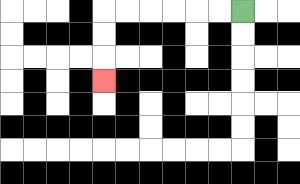{'start': '[10, 0]', 'end': '[4, 3]', 'path_directions': 'L,L,L,L,L,L,D,D,D', 'path_coordinates': '[[10, 0], [9, 0], [8, 0], [7, 0], [6, 0], [5, 0], [4, 0], [4, 1], [4, 2], [4, 3]]'}